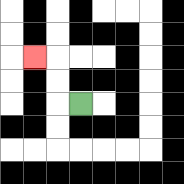{'start': '[3, 4]', 'end': '[1, 2]', 'path_directions': 'L,U,U,L', 'path_coordinates': '[[3, 4], [2, 4], [2, 3], [2, 2], [1, 2]]'}